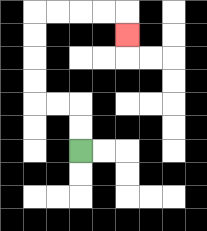{'start': '[3, 6]', 'end': '[5, 1]', 'path_directions': 'U,U,L,L,U,U,U,U,R,R,R,R,D', 'path_coordinates': '[[3, 6], [3, 5], [3, 4], [2, 4], [1, 4], [1, 3], [1, 2], [1, 1], [1, 0], [2, 0], [3, 0], [4, 0], [5, 0], [5, 1]]'}